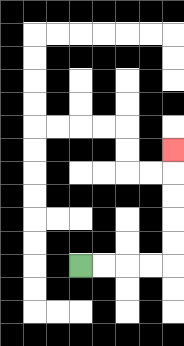{'start': '[3, 11]', 'end': '[7, 6]', 'path_directions': 'R,R,R,R,U,U,U,U,U', 'path_coordinates': '[[3, 11], [4, 11], [5, 11], [6, 11], [7, 11], [7, 10], [7, 9], [7, 8], [7, 7], [7, 6]]'}